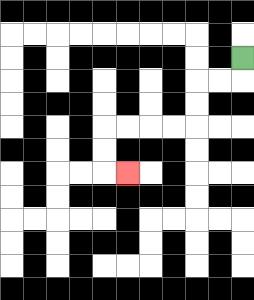{'start': '[10, 2]', 'end': '[5, 7]', 'path_directions': 'D,L,L,D,D,L,L,L,L,D,D,R', 'path_coordinates': '[[10, 2], [10, 3], [9, 3], [8, 3], [8, 4], [8, 5], [7, 5], [6, 5], [5, 5], [4, 5], [4, 6], [4, 7], [5, 7]]'}